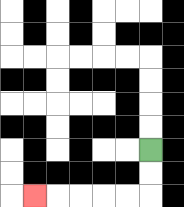{'start': '[6, 6]', 'end': '[1, 8]', 'path_directions': 'D,D,L,L,L,L,L', 'path_coordinates': '[[6, 6], [6, 7], [6, 8], [5, 8], [4, 8], [3, 8], [2, 8], [1, 8]]'}